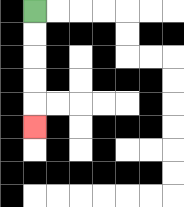{'start': '[1, 0]', 'end': '[1, 5]', 'path_directions': 'D,D,D,D,D', 'path_coordinates': '[[1, 0], [1, 1], [1, 2], [1, 3], [1, 4], [1, 5]]'}